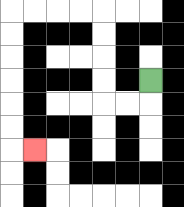{'start': '[6, 3]', 'end': '[1, 6]', 'path_directions': 'D,L,L,U,U,U,U,L,L,L,L,D,D,D,D,D,D,R', 'path_coordinates': '[[6, 3], [6, 4], [5, 4], [4, 4], [4, 3], [4, 2], [4, 1], [4, 0], [3, 0], [2, 0], [1, 0], [0, 0], [0, 1], [0, 2], [0, 3], [0, 4], [0, 5], [0, 6], [1, 6]]'}